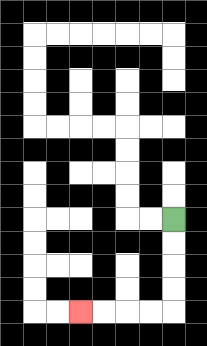{'start': '[7, 9]', 'end': '[3, 13]', 'path_directions': 'D,D,D,D,L,L,L,L', 'path_coordinates': '[[7, 9], [7, 10], [7, 11], [7, 12], [7, 13], [6, 13], [5, 13], [4, 13], [3, 13]]'}